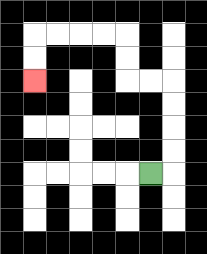{'start': '[6, 7]', 'end': '[1, 3]', 'path_directions': 'R,U,U,U,U,L,L,U,U,L,L,L,L,D,D', 'path_coordinates': '[[6, 7], [7, 7], [7, 6], [7, 5], [7, 4], [7, 3], [6, 3], [5, 3], [5, 2], [5, 1], [4, 1], [3, 1], [2, 1], [1, 1], [1, 2], [1, 3]]'}